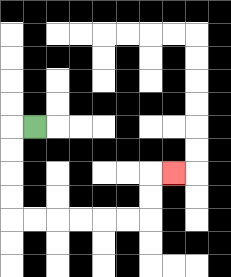{'start': '[1, 5]', 'end': '[7, 7]', 'path_directions': 'L,D,D,D,D,R,R,R,R,R,R,U,U,R', 'path_coordinates': '[[1, 5], [0, 5], [0, 6], [0, 7], [0, 8], [0, 9], [1, 9], [2, 9], [3, 9], [4, 9], [5, 9], [6, 9], [6, 8], [6, 7], [7, 7]]'}